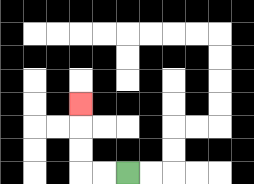{'start': '[5, 7]', 'end': '[3, 4]', 'path_directions': 'L,L,U,U,U', 'path_coordinates': '[[5, 7], [4, 7], [3, 7], [3, 6], [3, 5], [3, 4]]'}